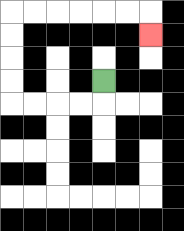{'start': '[4, 3]', 'end': '[6, 1]', 'path_directions': 'D,L,L,L,L,U,U,U,U,R,R,R,R,R,R,D', 'path_coordinates': '[[4, 3], [4, 4], [3, 4], [2, 4], [1, 4], [0, 4], [0, 3], [0, 2], [0, 1], [0, 0], [1, 0], [2, 0], [3, 0], [4, 0], [5, 0], [6, 0], [6, 1]]'}